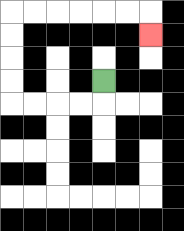{'start': '[4, 3]', 'end': '[6, 1]', 'path_directions': 'D,L,L,L,L,U,U,U,U,R,R,R,R,R,R,D', 'path_coordinates': '[[4, 3], [4, 4], [3, 4], [2, 4], [1, 4], [0, 4], [0, 3], [0, 2], [0, 1], [0, 0], [1, 0], [2, 0], [3, 0], [4, 0], [5, 0], [6, 0], [6, 1]]'}